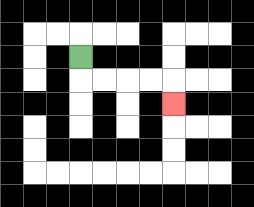{'start': '[3, 2]', 'end': '[7, 4]', 'path_directions': 'D,R,R,R,R,D', 'path_coordinates': '[[3, 2], [3, 3], [4, 3], [5, 3], [6, 3], [7, 3], [7, 4]]'}